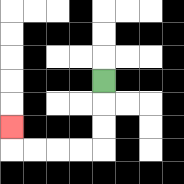{'start': '[4, 3]', 'end': '[0, 5]', 'path_directions': 'D,D,D,L,L,L,L,U', 'path_coordinates': '[[4, 3], [4, 4], [4, 5], [4, 6], [3, 6], [2, 6], [1, 6], [0, 6], [0, 5]]'}